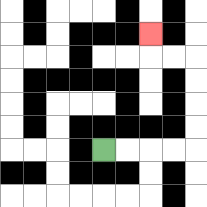{'start': '[4, 6]', 'end': '[6, 1]', 'path_directions': 'R,R,R,R,U,U,U,U,L,L,U', 'path_coordinates': '[[4, 6], [5, 6], [6, 6], [7, 6], [8, 6], [8, 5], [8, 4], [8, 3], [8, 2], [7, 2], [6, 2], [6, 1]]'}